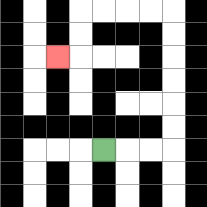{'start': '[4, 6]', 'end': '[2, 2]', 'path_directions': 'R,R,R,U,U,U,U,U,U,L,L,L,L,D,D,L', 'path_coordinates': '[[4, 6], [5, 6], [6, 6], [7, 6], [7, 5], [7, 4], [7, 3], [7, 2], [7, 1], [7, 0], [6, 0], [5, 0], [4, 0], [3, 0], [3, 1], [3, 2], [2, 2]]'}